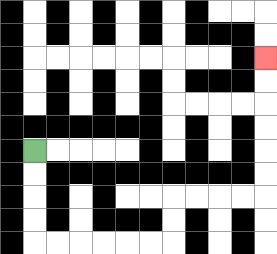{'start': '[1, 6]', 'end': '[11, 2]', 'path_directions': 'D,D,D,D,R,R,R,R,R,R,U,U,R,R,R,R,U,U,U,U,U,U', 'path_coordinates': '[[1, 6], [1, 7], [1, 8], [1, 9], [1, 10], [2, 10], [3, 10], [4, 10], [5, 10], [6, 10], [7, 10], [7, 9], [7, 8], [8, 8], [9, 8], [10, 8], [11, 8], [11, 7], [11, 6], [11, 5], [11, 4], [11, 3], [11, 2]]'}